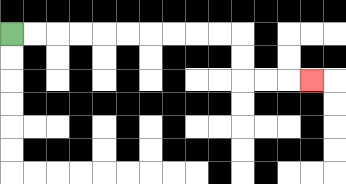{'start': '[0, 1]', 'end': '[13, 3]', 'path_directions': 'R,R,R,R,R,R,R,R,R,R,D,D,R,R,R', 'path_coordinates': '[[0, 1], [1, 1], [2, 1], [3, 1], [4, 1], [5, 1], [6, 1], [7, 1], [8, 1], [9, 1], [10, 1], [10, 2], [10, 3], [11, 3], [12, 3], [13, 3]]'}